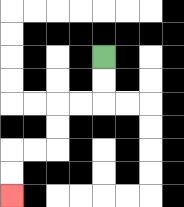{'start': '[4, 2]', 'end': '[0, 8]', 'path_directions': 'D,D,L,L,D,D,L,L,D,D', 'path_coordinates': '[[4, 2], [4, 3], [4, 4], [3, 4], [2, 4], [2, 5], [2, 6], [1, 6], [0, 6], [0, 7], [0, 8]]'}